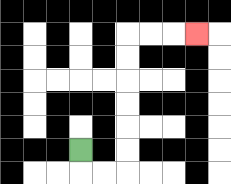{'start': '[3, 6]', 'end': '[8, 1]', 'path_directions': 'D,R,R,U,U,U,U,U,U,R,R,R', 'path_coordinates': '[[3, 6], [3, 7], [4, 7], [5, 7], [5, 6], [5, 5], [5, 4], [5, 3], [5, 2], [5, 1], [6, 1], [7, 1], [8, 1]]'}